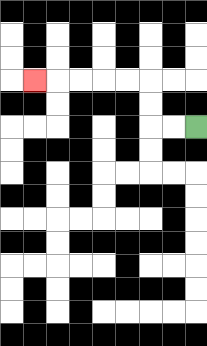{'start': '[8, 5]', 'end': '[1, 3]', 'path_directions': 'L,L,U,U,L,L,L,L,L', 'path_coordinates': '[[8, 5], [7, 5], [6, 5], [6, 4], [6, 3], [5, 3], [4, 3], [3, 3], [2, 3], [1, 3]]'}